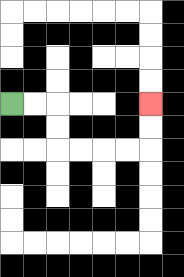{'start': '[0, 4]', 'end': '[6, 4]', 'path_directions': 'R,R,D,D,R,R,R,R,U,U', 'path_coordinates': '[[0, 4], [1, 4], [2, 4], [2, 5], [2, 6], [3, 6], [4, 6], [5, 6], [6, 6], [6, 5], [6, 4]]'}